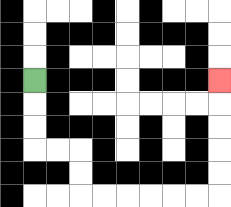{'start': '[1, 3]', 'end': '[9, 3]', 'path_directions': 'D,D,D,R,R,D,D,R,R,R,R,R,R,U,U,U,U,U', 'path_coordinates': '[[1, 3], [1, 4], [1, 5], [1, 6], [2, 6], [3, 6], [3, 7], [3, 8], [4, 8], [5, 8], [6, 8], [7, 8], [8, 8], [9, 8], [9, 7], [9, 6], [9, 5], [9, 4], [9, 3]]'}